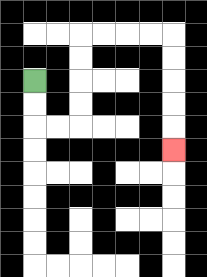{'start': '[1, 3]', 'end': '[7, 6]', 'path_directions': 'D,D,R,R,U,U,U,U,R,R,R,R,D,D,D,D,D', 'path_coordinates': '[[1, 3], [1, 4], [1, 5], [2, 5], [3, 5], [3, 4], [3, 3], [3, 2], [3, 1], [4, 1], [5, 1], [6, 1], [7, 1], [7, 2], [7, 3], [7, 4], [7, 5], [7, 6]]'}